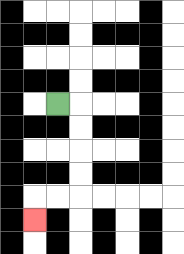{'start': '[2, 4]', 'end': '[1, 9]', 'path_directions': 'R,D,D,D,D,L,L,D', 'path_coordinates': '[[2, 4], [3, 4], [3, 5], [3, 6], [3, 7], [3, 8], [2, 8], [1, 8], [1, 9]]'}